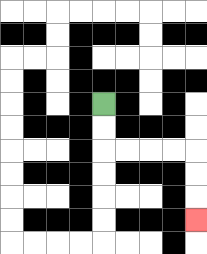{'start': '[4, 4]', 'end': '[8, 9]', 'path_directions': 'D,D,R,R,R,R,D,D,D', 'path_coordinates': '[[4, 4], [4, 5], [4, 6], [5, 6], [6, 6], [7, 6], [8, 6], [8, 7], [8, 8], [8, 9]]'}